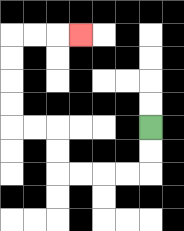{'start': '[6, 5]', 'end': '[3, 1]', 'path_directions': 'D,D,L,L,L,L,U,U,L,L,U,U,U,U,R,R,R', 'path_coordinates': '[[6, 5], [6, 6], [6, 7], [5, 7], [4, 7], [3, 7], [2, 7], [2, 6], [2, 5], [1, 5], [0, 5], [0, 4], [0, 3], [0, 2], [0, 1], [1, 1], [2, 1], [3, 1]]'}